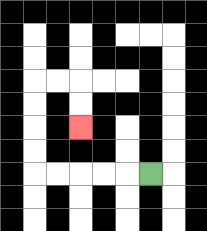{'start': '[6, 7]', 'end': '[3, 5]', 'path_directions': 'L,L,L,L,L,U,U,U,U,R,R,D,D', 'path_coordinates': '[[6, 7], [5, 7], [4, 7], [3, 7], [2, 7], [1, 7], [1, 6], [1, 5], [1, 4], [1, 3], [2, 3], [3, 3], [3, 4], [3, 5]]'}